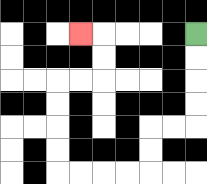{'start': '[8, 1]', 'end': '[3, 1]', 'path_directions': 'D,D,D,D,L,L,D,D,L,L,L,L,U,U,U,U,R,R,U,U,L', 'path_coordinates': '[[8, 1], [8, 2], [8, 3], [8, 4], [8, 5], [7, 5], [6, 5], [6, 6], [6, 7], [5, 7], [4, 7], [3, 7], [2, 7], [2, 6], [2, 5], [2, 4], [2, 3], [3, 3], [4, 3], [4, 2], [4, 1], [3, 1]]'}